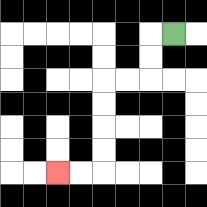{'start': '[7, 1]', 'end': '[2, 7]', 'path_directions': 'L,D,D,L,L,D,D,D,D,L,L', 'path_coordinates': '[[7, 1], [6, 1], [6, 2], [6, 3], [5, 3], [4, 3], [4, 4], [4, 5], [4, 6], [4, 7], [3, 7], [2, 7]]'}